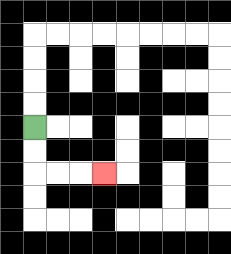{'start': '[1, 5]', 'end': '[4, 7]', 'path_directions': 'D,D,R,R,R', 'path_coordinates': '[[1, 5], [1, 6], [1, 7], [2, 7], [3, 7], [4, 7]]'}